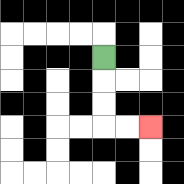{'start': '[4, 2]', 'end': '[6, 5]', 'path_directions': 'D,D,D,R,R', 'path_coordinates': '[[4, 2], [4, 3], [4, 4], [4, 5], [5, 5], [6, 5]]'}